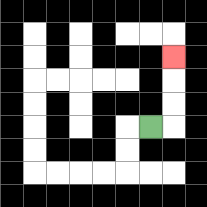{'start': '[6, 5]', 'end': '[7, 2]', 'path_directions': 'R,U,U,U', 'path_coordinates': '[[6, 5], [7, 5], [7, 4], [7, 3], [7, 2]]'}